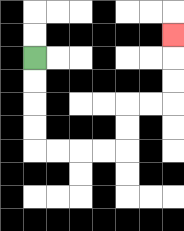{'start': '[1, 2]', 'end': '[7, 1]', 'path_directions': 'D,D,D,D,R,R,R,R,U,U,R,R,U,U,U', 'path_coordinates': '[[1, 2], [1, 3], [1, 4], [1, 5], [1, 6], [2, 6], [3, 6], [4, 6], [5, 6], [5, 5], [5, 4], [6, 4], [7, 4], [7, 3], [7, 2], [7, 1]]'}